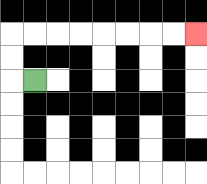{'start': '[1, 3]', 'end': '[8, 1]', 'path_directions': 'L,U,U,R,R,R,R,R,R,R,R', 'path_coordinates': '[[1, 3], [0, 3], [0, 2], [0, 1], [1, 1], [2, 1], [3, 1], [4, 1], [5, 1], [6, 1], [7, 1], [8, 1]]'}